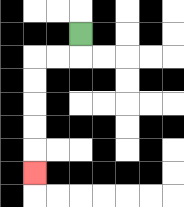{'start': '[3, 1]', 'end': '[1, 7]', 'path_directions': 'D,L,L,D,D,D,D,D', 'path_coordinates': '[[3, 1], [3, 2], [2, 2], [1, 2], [1, 3], [1, 4], [1, 5], [1, 6], [1, 7]]'}